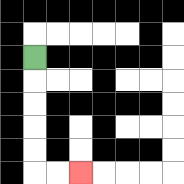{'start': '[1, 2]', 'end': '[3, 7]', 'path_directions': 'D,D,D,D,D,R,R', 'path_coordinates': '[[1, 2], [1, 3], [1, 4], [1, 5], [1, 6], [1, 7], [2, 7], [3, 7]]'}